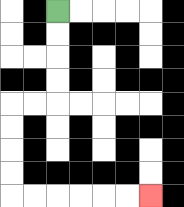{'start': '[2, 0]', 'end': '[6, 8]', 'path_directions': 'D,D,D,D,L,L,D,D,D,D,R,R,R,R,R,R', 'path_coordinates': '[[2, 0], [2, 1], [2, 2], [2, 3], [2, 4], [1, 4], [0, 4], [0, 5], [0, 6], [0, 7], [0, 8], [1, 8], [2, 8], [3, 8], [4, 8], [5, 8], [6, 8]]'}